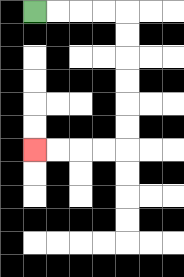{'start': '[1, 0]', 'end': '[1, 6]', 'path_directions': 'R,R,R,R,D,D,D,D,D,D,L,L,L,L', 'path_coordinates': '[[1, 0], [2, 0], [3, 0], [4, 0], [5, 0], [5, 1], [5, 2], [5, 3], [5, 4], [5, 5], [5, 6], [4, 6], [3, 6], [2, 6], [1, 6]]'}